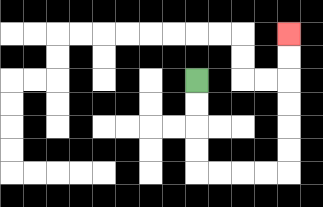{'start': '[8, 3]', 'end': '[12, 1]', 'path_directions': 'D,D,D,D,R,R,R,R,U,U,U,U,U,U', 'path_coordinates': '[[8, 3], [8, 4], [8, 5], [8, 6], [8, 7], [9, 7], [10, 7], [11, 7], [12, 7], [12, 6], [12, 5], [12, 4], [12, 3], [12, 2], [12, 1]]'}